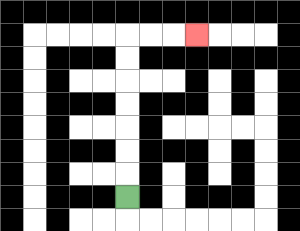{'start': '[5, 8]', 'end': '[8, 1]', 'path_directions': 'U,U,U,U,U,U,U,R,R,R', 'path_coordinates': '[[5, 8], [5, 7], [5, 6], [5, 5], [5, 4], [5, 3], [5, 2], [5, 1], [6, 1], [7, 1], [8, 1]]'}